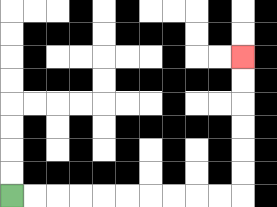{'start': '[0, 8]', 'end': '[10, 2]', 'path_directions': 'R,R,R,R,R,R,R,R,R,R,U,U,U,U,U,U', 'path_coordinates': '[[0, 8], [1, 8], [2, 8], [3, 8], [4, 8], [5, 8], [6, 8], [7, 8], [8, 8], [9, 8], [10, 8], [10, 7], [10, 6], [10, 5], [10, 4], [10, 3], [10, 2]]'}